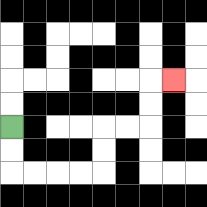{'start': '[0, 5]', 'end': '[7, 3]', 'path_directions': 'D,D,R,R,R,R,U,U,R,R,U,U,R', 'path_coordinates': '[[0, 5], [0, 6], [0, 7], [1, 7], [2, 7], [3, 7], [4, 7], [4, 6], [4, 5], [5, 5], [6, 5], [6, 4], [6, 3], [7, 3]]'}